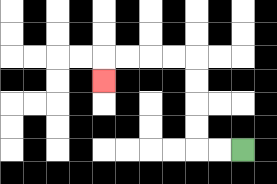{'start': '[10, 6]', 'end': '[4, 3]', 'path_directions': 'L,L,U,U,U,U,L,L,L,L,D', 'path_coordinates': '[[10, 6], [9, 6], [8, 6], [8, 5], [8, 4], [8, 3], [8, 2], [7, 2], [6, 2], [5, 2], [4, 2], [4, 3]]'}